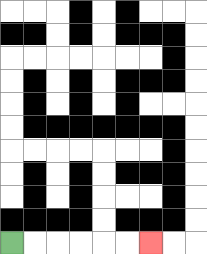{'start': '[0, 10]', 'end': '[6, 10]', 'path_directions': 'R,R,R,R,R,R', 'path_coordinates': '[[0, 10], [1, 10], [2, 10], [3, 10], [4, 10], [5, 10], [6, 10]]'}